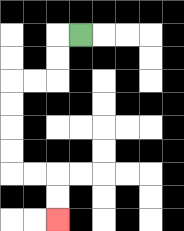{'start': '[3, 1]', 'end': '[2, 9]', 'path_directions': 'L,D,D,L,L,D,D,D,D,R,R,D,D', 'path_coordinates': '[[3, 1], [2, 1], [2, 2], [2, 3], [1, 3], [0, 3], [0, 4], [0, 5], [0, 6], [0, 7], [1, 7], [2, 7], [2, 8], [2, 9]]'}